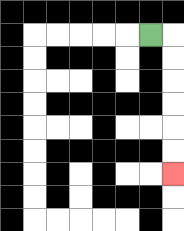{'start': '[6, 1]', 'end': '[7, 7]', 'path_directions': 'R,D,D,D,D,D,D', 'path_coordinates': '[[6, 1], [7, 1], [7, 2], [7, 3], [7, 4], [7, 5], [7, 6], [7, 7]]'}